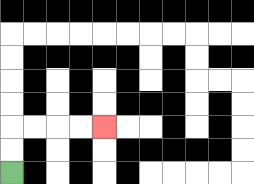{'start': '[0, 7]', 'end': '[4, 5]', 'path_directions': 'U,U,R,R,R,R', 'path_coordinates': '[[0, 7], [0, 6], [0, 5], [1, 5], [2, 5], [3, 5], [4, 5]]'}